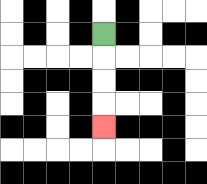{'start': '[4, 1]', 'end': '[4, 5]', 'path_directions': 'D,D,D,D', 'path_coordinates': '[[4, 1], [4, 2], [4, 3], [4, 4], [4, 5]]'}